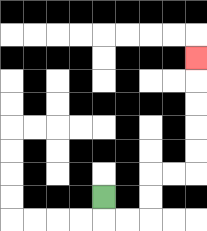{'start': '[4, 8]', 'end': '[8, 2]', 'path_directions': 'D,R,R,U,U,R,R,U,U,U,U,U', 'path_coordinates': '[[4, 8], [4, 9], [5, 9], [6, 9], [6, 8], [6, 7], [7, 7], [8, 7], [8, 6], [8, 5], [8, 4], [8, 3], [8, 2]]'}